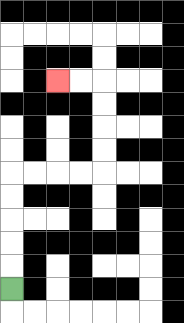{'start': '[0, 12]', 'end': '[2, 3]', 'path_directions': 'U,U,U,U,U,R,R,R,R,U,U,U,U,L,L', 'path_coordinates': '[[0, 12], [0, 11], [0, 10], [0, 9], [0, 8], [0, 7], [1, 7], [2, 7], [3, 7], [4, 7], [4, 6], [4, 5], [4, 4], [4, 3], [3, 3], [2, 3]]'}